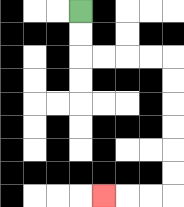{'start': '[3, 0]', 'end': '[4, 8]', 'path_directions': 'D,D,R,R,R,R,D,D,D,D,D,D,L,L,L', 'path_coordinates': '[[3, 0], [3, 1], [3, 2], [4, 2], [5, 2], [6, 2], [7, 2], [7, 3], [7, 4], [7, 5], [7, 6], [7, 7], [7, 8], [6, 8], [5, 8], [4, 8]]'}